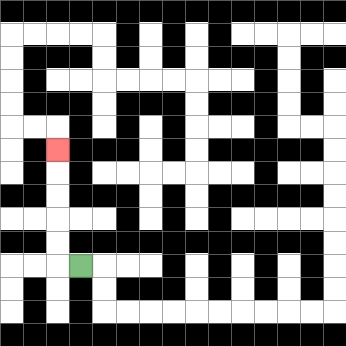{'start': '[3, 11]', 'end': '[2, 6]', 'path_directions': 'L,U,U,U,U,U', 'path_coordinates': '[[3, 11], [2, 11], [2, 10], [2, 9], [2, 8], [2, 7], [2, 6]]'}